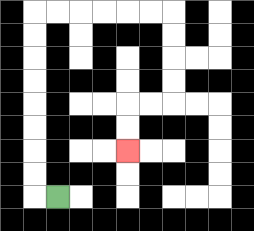{'start': '[2, 8]', 'end': '[5, 6]', 'path_directions': 'L,U,U,U,U,U,U,U,U,R,R,R,R,R,R,D,D,D,D,L,L,D,D', 'path_coordinates': '[[2, 8], [1, 8], [1, 7], [1, 6], [1, 5], [1, 4], [1, 3], [1, 2], [1, 1], [1, 0], [2, 0], [3, 0], [4, 0], [5, 0], [6, 0], [7, 0], [7, 1], [7, 2], [7, 3], [7, 4], [6, 4], [5, 4], [5, 5], [5, 6]]'}